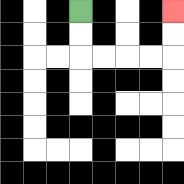{'start': '[3, 0]', 'end': '[7, 0]', 'path_directions': 'D,D,R,R,R,R,U,U', 'path_coordinates': '[[3, 0], [3, 1], [3, 2], [4, 2], [5, 2], [6, 2], [7, 2], [7, 1], [7, 0]]'}